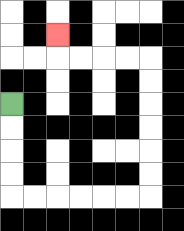{'start': '[0, 4]', 'end': '[2, 1]', 'path_directions': 'D,D,D,D,R,R,R,R,R,R,U,U,U,U,U,U,L,L,L,L,U', 'path_coordinates': '[[0, 4], [0, 5], [0, 6], [0, 7], [0, 8], [1, 8], [2, 8], [3, 8], [4, 8], [5, 8], [6, 8], [6, 7], [6, 6], [6, 5], [6, 4], [6, 3], [6, 2], [5, 2], [4, 2], [3, 2], [2, 2], [2, 1]]'}